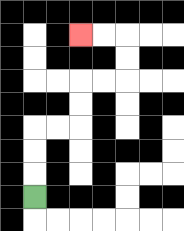{'start': '[1, 8]', 'end': '[3, 1]', 'path_directions': 'U,U,U,R,R,U,U,R,R,U,U,L,L', 'path_coordinates': '[[1, 8], [1, 7], [1, 6], [1, 5], [2, 5], [3, 5], [3, 4], [3, 3], [4, 3], [5, 3], [5, 2], [5, 1], [4, 1], [3, 1]]'}